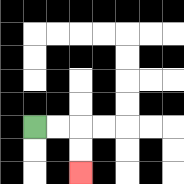{'start': '[1, 5]', 'end': '[3, 7]', 'path_directions': 'R,R,D,D', 'path_coordinates': '[[1, 5], [2, 5], [3, 5], [3, 6], [3, 7]]'}